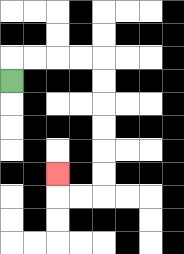{'start': '[0, 3]', 'end': '[2, 7]', 'path_directions': 'U,R,R,R,R,D,D,D,D,D,D,L,L,U', 'path_coordinates': '[[0, 3], [0, 2], [1, 2], [2, 2], [3, 2], [4, 2], [4, 3], [4, 4], [4, 5], [4, 6], [4, 7], [4, 8], [3, 8], [2, 8], [2, 7]]'}